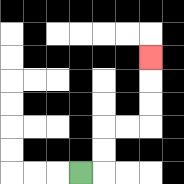{'start': '[3, 7]', 'end': '[6, 2]', 'path_directions': 'R,U,U,R,R,U,U,U', 'path_coordinates': '[[3, 7], [4, 7], [4, 6], [4, 5], [5, 5], [6, 5], [6, 4], [6, 3], [6, 2]]'}